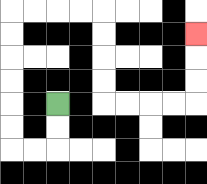{'start': '[2, 4]', 'end': '[8, 1]', 'path_directions': 'D,D,L,L,U,U,U,U,U,U,R,R,R,R,D,D,D,D,R,R,R,R,U,U,U', 'path_coordinates': '[[2, 4], [2, 5], [2, 6], [1, 6], [0, 6], [0, 5], [0, 4], [0, 3], [0, 2], [0, 1], [0, 0], [1, 0], [2, 0], [3, 0], [4, 0], [4, 1], [4, 2], [4, 3], [4, 4], [5, 4], [6, 4], [7, 4], [8, 4], [8, 3], [8, 2], [8, 1]]'}